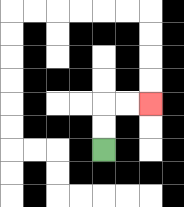{'start': '[4, 6]', 'end': '[6, 4]', 'path_directions': 'U,U,R,R', 'path_coordinates': '[[4, 6], [4, 5], [4, 4], [5, 4], [6, 4]]'}